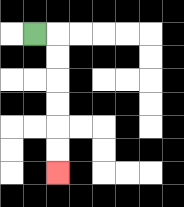{'start': '[1, 1]', 'end': '[2, 7]', 'path_directions': 'R,D,D,D,D,D,D', 'path_coordinates': '[[1, 1], [2, 1], [2, 2], [2, 3], [2, 4], [2, 5], [2, 6], [2, 7]]'}